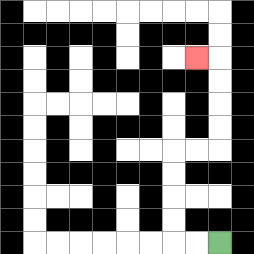{'start': '[9, 10]', 'end': '[8, 2]', 'path_directions': 'L,L,U,U,U,U,R,R,U,U,U,U,L', 'path_coordinates': '[[9, 10], [8, 10], [7, 10], [7, 9], [7, 8], [7, 7], [7, 6], [8, 6], [9, 6], [9, 5], [9, 4], [9, 3], [9, 2], [8, 2]]'}